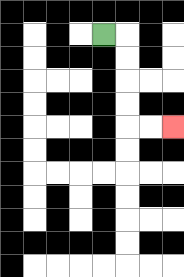{'start': '[4, 1]', 'end': '[7, 5]', 'path_directions': 'R,D,D,D,D,R,R', 'path_coordinates': '[[4, 1], [5, 1], [5, 2], [5, 3], [5, 4], [5, 5], [6, 5], [7, 5]]'}